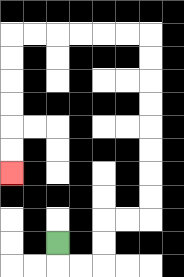{'start': '[2, 10]', 'end': '[0, 7]', 'path_directions': 'D,R,R,U,U,R,R,U,U,U,U,U,U,U,U,L,L,L,L,L,L,D,D,D,D,D,D', 'path_coordinates': '[[2, 10], [2, 11], [3, 11], [4, 11], [4, 10], [4, 9], [5, 9], [6, 9], [6, 8], [6, 7], [6, 6], [6, 5], [6, 4], [6, 3], [6, 2], [6, 1], [5, 1], [4, 1], [3, 1], [2, 1], [1, 1], [0, 1], [0, 2], [0, 3], [0, 4], [0, 5], [0, 6], [0, 7]]'}